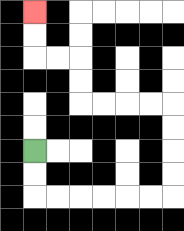{'start': '[1, 6]', 'end': '[1, 0]', 'path_directions': 'D,D,R,R,R,R,R,R,U,U,U,U,L,L,L,L,U,U,L,L,U,U', 'path_coordinates': '[[1, 6], [1, 7], [1, 8], [2, 8], [3, 8], [4, 8], [5, 8], [6, 8], [7, 8], [7, 7], [7, 6], [7, 5], [7, 4], [6, 4], [5, 4], [4, 4], [3, 4], [3, 3], [3, 2], [2, 2], [1, 2], [1, 1], [1, 0]]'}